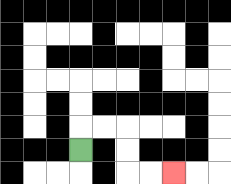{'start': '[3, 6]', 'end': '[7, 7]', 'path_directions': 'U,R,R,D,D,R,R', 'path_coordinates': '[[3, 6], [3, 5], [4, 5], [5, 5], [5, 6], [5, 7], [6, 7], [7, 7]]'}